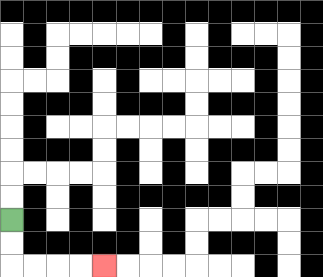{'start': '[0, 9]', 'end': '[4, 11]', 'path_directions': 'D,D,R,R,R,R', 'path_coordinates': '[[0, 9], [0, 10], [0, 11], [1, 11], [2, 11], [3, 11], [4, 11]]'}